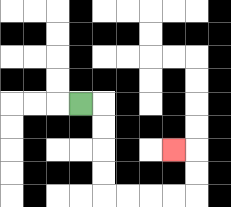{'start': '[3, 4]', 'end': '[7, 6]', 'path_directions': 'R,D,D,D,D,R,R,R,R,U,U,L', 'path_coordinates': '[[3, 4], [4, 4], [4, 5], [4, 6], [4, 7], [4, 8], [5, 8], [6, 8], [7, 8], [8, 8], [8, 7], [8, 6], [7, 6]]'}